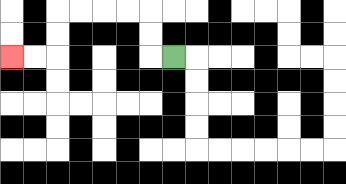{'start': '[7, 2]', 'end': '[0, 2]', 'path_directions': 'L,U,U,L,L,L,L,D,D,L,L', 'path_coordinates': '[[7, 2], [6, 2], [6, 1], [6, 0], [5, 0], [4, 0], [3, 0], [2, 0], [2, 1], [2, 2], [1, 2], [0, 2]]'}